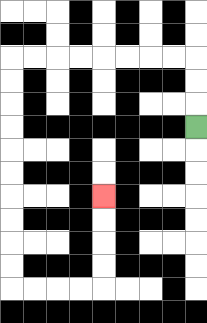{'start': '[8, 5]', 'end': '[4, 8]', 'path_directions': 'U,U,U,L,L,L,L,L,L,L,L,D,D,D,D,D,D,D,D,D,D,R,R,R,R,U,U,U,U', 'path_coordinates': '[[8, 5], [8, 4], [8, 3], [8, 2], [7, 2], [6, 2], [5, 2], [4, 2], [3, 2], [2, 2], [1, 2], [0, 2], [0, 3], [0, 4], [0, 5], [0, 6], [0, 7], [0, 8], [0, 9], [0, 10], [0, 11], [0, 12], [1, 12], [2, 12], [3, 12], [4, 12], [4, 11], [4, 10], [4, 9], [4, 8]]'}